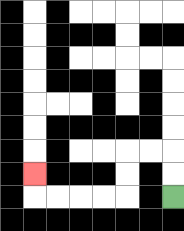{'start': '[7, 8]', 'end': '[1, 7]', 'path_directions': 'U,U,L,L,D,D,L,L,L,L,U', 'path_coordinates': '[[7, 8], [7, 7], [7, 6], [6, 6], [5, 6], [5, 7], [5, 8], [4, 8], [3, 8], [2, 8], [1, 8], [1, 7]]'}